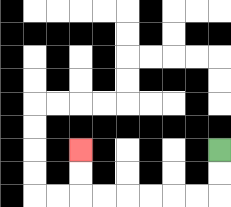{'start': '[9, 6]', 'end': '[3, 6]', 'path_directions': 'D,D,L,L,L,L,L,L,U,U', 'path_coordinates': '[[9, 6], [9, 7], [9, 8], [8, 8], [7, 8], [6, 8], [5, 8], [4, 8], [3, 8], [3, 7], [3, 6]]'}